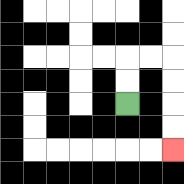{'start': '[5, 4]', 'end': '[7, 6]', 'path_directions': 'U,U,R,R,D,D,D,D', 'path_coordinates': '[[5, 4], [5, 3], [5, 2], [6, 2], [7, 2], [7, 3], [7, 4], [7, 5], [7, 6]]'}